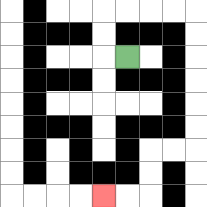{'start': '[5, 2]', 'end': '[4, 8]', 'path_directions': 'L,U,U,R,R,R,R,D,D,D,D,D,D,L,L,D,D,L,L', 'path_coordinates': '[[5, 2], [4, 2], [4, 1], [4, 0], [5, 0], [6, 0], [7, 0], [8, 0], [8, 1], [8, 2], [8, 3], [8, 4], [8, 5], [8, 6], [7, 6], [6, 6], [6, 7], [6, 8], [5, 8], [4, 8]]'}